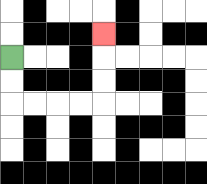{'start': '[0, 2]', 'end': '[4, 1]', 'path_directions': 'D,D,R,R,R,R,U,U,U', 'path_coordinates': '[[0, 2], [0, 3], [0, 4], [1, 4], [2, 4], [3, 4], [4, 4], [4, 3], [4, 2], [4, 1]]'}